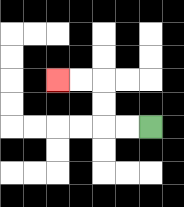{'start': '[6, 5]', 'end': '[2, 3]', 'path_directions': 'L,L,U,U,L,L', 'path_coordinates': '[[6, 5], [5, 5], [4, 5], [4, 4], [4, 3], [3, 3], [2, 3]]'}